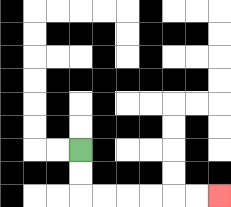{'start': '[3, 6]', 'end': '[9, 8]', 'path_directions': 'D,D,R,R,R,R,R,R', 'path_coordinates': '[[3, 6], [3, 7], [3, 8], [4, 8], [5, 8], [6, 8], [7, 8], [8, 8], [9, 8]]'}